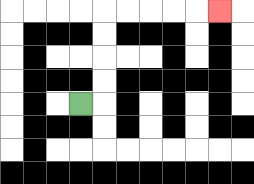{'start': '[3, 4]', 'end': '[9, 0]', 'path_directions': 'R,U,U,U,U,R,R,R,R,R', 'path_coordinates': '[[3, 4], [4, 4], [4, 3], [4, 2], [4, 1], [4, 0], [5, 0], [6, 0], [7, 0], [8, 0], [9, 0]]'}